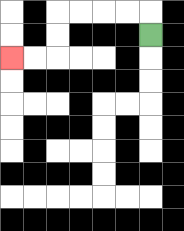{'start': '[6, 1]', 'end': '[0, 2]', 'path_directions': 'U,L,L,L,L,D,D,L,L', 'path_coordinates': '[[6, 1], [6, 0], [5, 0], [4, 0], [3, 0], [2, 0], [2, 1], [2, 2], [1, 2], [0, 2]]'}